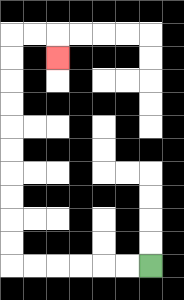{'start': '[6, 11]', 'end': '[2, 2]', 'path_directions': 'L,L,L,L,L,L,U,U,U,U,U,U,U,U,U,U,R,R,D', 'path_coordinates': '[[6, 11], [5, 11], [4, 11], [3, 11], [2, 11], [1, 11], [0, 11], [0, 10], [0, 9], [0, 8], [0, 7], [0, 6], [0, 5], [0, 4], [0, 3], [0, 2], [0, 1], [1, 1], [2, 1], [2, 2]]'}